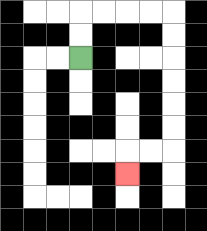{'start': '[3, 2]', 'end': '[5, 7]', 'path_directions': 'U,U,R,R,R,R,D,D,D,D,D,D,L,L,D', 'path_coordinates': '[[3, 2], [3, 1], [3, 0], [4, 0], [5, 0], [6, 0], [7, 0], [7, 1], [7, 2], [7, 3], [7, 4], [7, 5], [7, 6], [6, 6], [5, 6], [5, 7]]'}